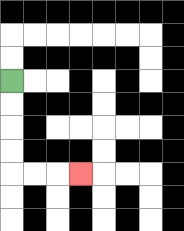{'start': '[0, 3]', 'end': '[3, 7]', 'path_directions': 'D,D,D,D,R,R,R', 'path_coordinates': '[[0, 3], [0, 4], [0, 5], [0, 6], [0, 7], [1, 7], [2, 7], [3, 7]]'}